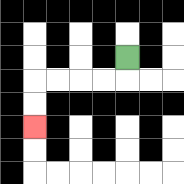{'start': '[5, 2]', 'end': '[1, 5]', 'path_directions': 'D,L,L,L,L,D,D', 'path_coordinates': '[[5, 2], [5, 3], [4, 3], [3, 3], [2, 3], [1, 3], [1, 4], [1, 5]]'}